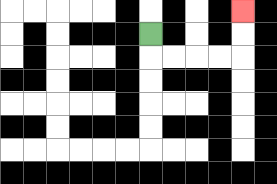{'start': '[6, 1]', 'end': '[10, 0]', 'path_directions': 'D,R,R,R,R,U,U', 'path_coordinates': '[[6, 1], [6, 2], [7, 2], [8, 2], [9, 2], [10, 2], [10, 1], [10, 0]]'}